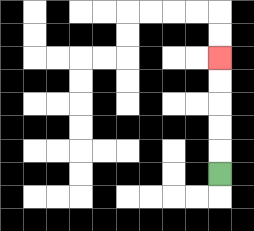{'start': '[9, 7]', 'end': '[9, 2]', 'path_directions': 'U,U,U,U,U', 'path_coordinates': '[[9, 7], [9, 6], [9, 5], [9, 4], [9, 3], [9, 2]]'}